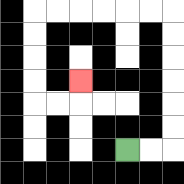{'start': '[5, 6]', 'end': '[3, 3]', 'path_directions': 'R,R,U,U,U,U,U,U,L,L,L,L,L,L,D,D,D,D,R,R,U', 'path_coordinates': '[[5, 6], [6, 6], [7, 6], [7, 5], [7, 4], [7, 3], [7, 2], [7, 1], [7, 0], [6, 0], [5, 0], [4, 0], [3, 0], [2, 0], [1, 0], [1, 1], [1, 2], [1, 3], [1, 4], [2, 4], [3, 4], [3, 3]]'}